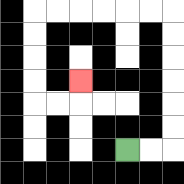{'start': '[5, 6]', 'end': '[3, 3]', 'path_directions': 'R,R,U,U,U,U,U,U,L,L,L,L,L,L,D,D,D,D,R,R,U', 'path_coordinates': '[[5, 6], [6, 6], [7, 6], [7, 5], [7, 4], [7, 3], [7, 2], [7, 1], [7, 0], [6, 0], [5, 0], [4, 0], [3, 0], [2, 0], [1, 0], [1, 1], [1, 2], [1, 3], [1, 4], [2, 4], [3, 4], [3, 3]]'}